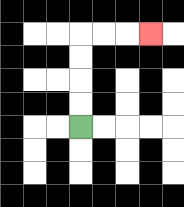{'start': '[3, 5]', 'end': '[6, 1]', 'path_directions': 'U,U,U,U,R,R,R', 'path_coordinates': '[[3, 5], [3, 4], [3, 3], [3, 2], [3, 1], [4, 1], [5, 1], [6, 1]]'}